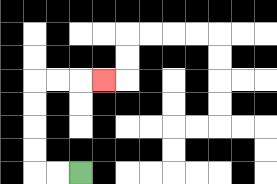{'start': '[3, 7]', 'end': '[4, 3]', 'path_directions': 'L,L,U,U,U,U,R,R,R', 'path_coordinates': '[[3, 7], [2, 7], [1, 7], [1, 6], [1, 5], [1, 4], [1, 3], [2, 3], [3, 3], [4, 3]]'}